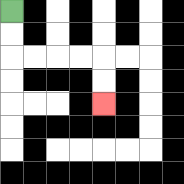{'start': '[0, 0]', 'end': '[4, 4]', 'path_directions': 'D,D,R,R,R,R,D,D', 'path_coordinates': '[[0, 0], [0, 1], [0, 2], [1, 2], [2, 2], [3, 2], [4, 2], [4, 3], [4, 4]]'}